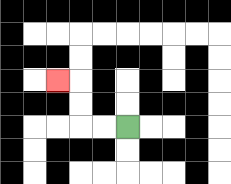{'start': '[5, 5]', 'end': '[2, 3]', 'path_directions': 'L,L,U,U,L', 'path_coordinates': '[[5, 5], [4, 5], [3, 5], [3, 4], [3, 3], [2, 3]]'}